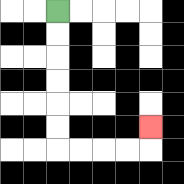{'start': '[2, 0]', 'end': '[6, 5]', 'path_directions': 'D,D,D,D,D,D,R,R,R,R,U', 'path_coordinates': '[[2, 0], [2, 1], [2, 2], [2, 3], [2, 4], [2, 5], [2, 6], [3, 6], [4, 6], [5, 6], [6, 6], [6, 5]]'}